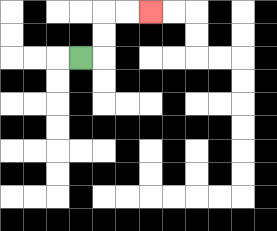{'start': '[3, 2]', 'end': '[6, 0]', 'path_directions': 'R,U,U,R,R', 'path_coordinates': '[[3, 2], [4, 2], [4, 1], [4, 0], [5, 0], [6, 0]]'}